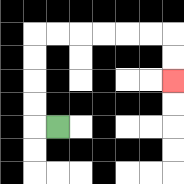{'start': '[2, 5]', 'end': '[7, 3]', 'path_directions': 'L,U,U,U,U,R,R,R,R,R,R,D,D', 'path_coordinates': '[[2, 5], [1, 5], [1, 4], [1, 3], [1, 2], [1, 1], [2, 1], [3, 1], [4, 1], [5, 1], [6, 1], [7, 1], [7, 2], [7, 3]]'}